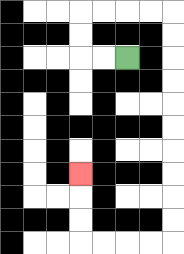{'start': '[5, 2]', 'end': '[3, 7]', 'path_directions': 'L,L,U,U,R,R,R,R,D,D,D,D,D,D,D,D,D,D,L,L,L,L,U,U,U', 'path_coordinates': '[[5, 2], [4, 2], [3, 2], [3, 1], [3, 0], [4, 0], [5, 0], [6, 0], [7, 0], [7, 1], [7, 2], [7, 3], [7, 4], [7, 5], [7, 6], [7, 7], [7, 8], [7, 9], [7, 10], [6, 10], [5, 10], [4, 10], [3, 10], [3, 9], [3, 8], [3, 7]]'}